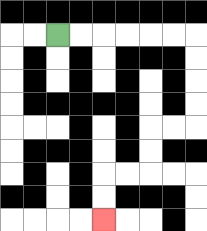{'start': '[2, 1]', 'end': '[4, 9]', 'path_directions': 'R,R,R,R,R,R,D,D,D,D,L,L,D,D,L,L,D,D', 'path_coordinates': '[[2, 1], [3, 1], [4, 1], [5, 1], [6, 1], [7, 1], [8, 1], [8, 2], [8, 3], [8, 4], [8, 5], [7, 5], [6, 5], [6, 6], [6, 7], [5, 7], [4, 7], [4, 8], [4, 9]]'}